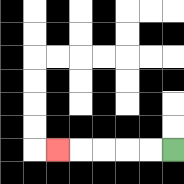{'start': '[7, 6]', 'end': '[2, 6]', 'path_directions': 'L,L,L,L,L', 'path_coordinates': '[[7, 6], [6, 6], [5, 6], [4, 6], [3, 6], [2, 6]]'}